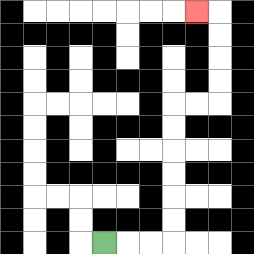{'start': '[4, 10]', 'end': '[8, 0]', 'path_directions': 'R,R,R,U,U,U,U,U,U,R,R,U,U,U,U,L', 'path_coordinates': '[[4, 10], [5, 10], [6, 10], [7, 10], [7, 9], [7, 8], [7, 7], [7, 6], [7, 5], [7, 4], [8, 4], [9, 4], [9, 3], [9, 2], [9, 1], [9, 0], [8, 0]]'}